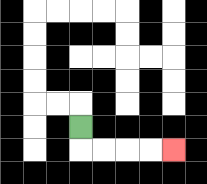{'start': '[3, 5]', 'end': '[7, 6]', 'path_directions': 'D,R,R,R,R', 'path_coordinates': '[[3, 5], [3, 6], [4, 6], [5, 6], [6, 6], [7, 6]]'}